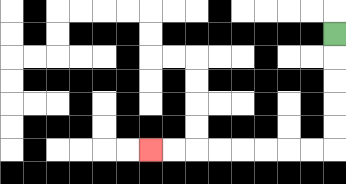{'start': '[14, 1]', 'end': '[6, 6]', 'path_directions': 'D,D,D,D,D,L,L,L,L,L,L,L,L', 'path_coordinates': '[[14, 1], [14, 2], [14, 3], [14, 4], [14, 5], [14, 6], [13, 6], [12, 6], [11, 6], [10, 6], [9, 6], [8, 6], [7, 6], [6, 6]]'}